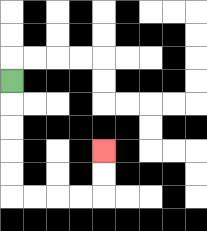{'start': '[0, 3]', 'end': '[4, 6]', 'path_directions': 'D,D,D,D,D,R,R,R,R,U,U', 'path_coordinates': '[[0, 3], [0, 4], [0, 5], [0, 6], [0, 7], [0, 8], [1, 8], [2, 8], [3, 8], [4, 8], [4, 7], [4, 6]]'}